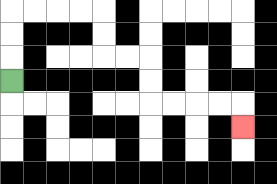{'start': '[0, 3]', 'end': '[10, 5]', 'path_directions': 'U,U,U,R,R,R,R,D,D,R,R,D,D,R,R,R,R,D', 'path_coordinates': '[[0, 3], [0, 2], [0, 1], [0, 0], [1, 0], [2, 0], [3, 0], [4, 0], [4, 1], [4, 2], [5, 2], [6, 2], [6, 3], [6, 4], [7, 4], [8, 4], [9, 4], [10, 4], [10, 5]]'}